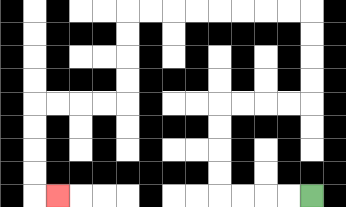{'start': '[13, 8]', 'end': '[2, 8]', 'path_directions': 'L,L,L,L,U,U,U,U,R,R,R,R,U,U,U,U,L,L,L,L,L,L,L,L,D,D,D,D,L,L,L,L,D,D,D,D,R', 'path_coordinates': '[[13, 8], [12, 8], [11, 8], [10, 8], [9, 8], [9, 7], [9, 6], [9, 5], [9, 4], [10, 4], [11, 4], [12, 4], [13, 4], [13, 3], [13, 2], [13, 1], [13, 0], [12, 0], [11, 0], [10, 0], [9, 0], [8, 0], [7, 0], [6, 0], [5, 0], [5, 1], [5, 2], [5, 3], [5, 4], [4, 4], [3, 4], [2, 4], [1, 4], [1, 5], [1, 6], [1, 7], [1, 8], [2, 8]]'}